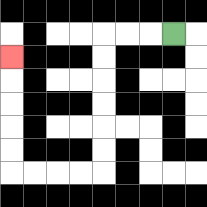{'start': '[7, 1]', 'end': '[0, 2]', 'path_directions': 'L,L,L,D,D,D,D,D,D,L,L,L,L,U,U,U,U,U', 'path_coordinates': '[[7, 1], [6, 1], [5, 1], [4, 1], [4, 2], [4, 3], [4, 4], [4, 5], [4, 6], [4, 7], [3, 7], [2, 7], [1, 7], [0, 7], [0, 6], [0, 5], [0, 4], [0, 3], [0, 2]]'}